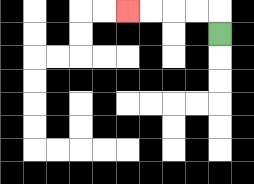{'start': '[9, 1]', 'end': '[5, 0]', 'path_directions': 'U,L,L,L,L', 'path_coordinates': '[[9, 1], [9, 0], [8, 0], [7, 0], [6, 0], [5, 0]]'}